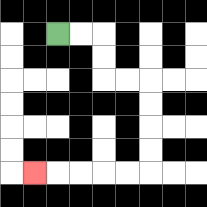{'start': '[2, 1]', 'end': '[1, 7]', 'path_directions': 'R,R,D,D,R,R,D,D,D,D,L,L,L,L,L', 'path_coordinates': '[[2, 1], [3, 1], [4, 1], [4, 2], [4, 3], [5, 3], [6, 3], [6, 4], [6, 5], [6, 6], [6, 7], [5, 7], [4, 7], [3, 7], [2, 7], [1, 7]]'}